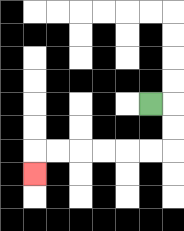{'start': '[6, 4]', 'end': '[1, 7]', 'path_directions': 'R,D,D,L,L,L,L,L,L,D', 'path_coordinates': '[[6, 4], [7, 4], [7, 5], [7, 6], [6, 6], [5, 6], [4, 6], [3, 6], [2, 6], [1, 6], [1, 7]]'}